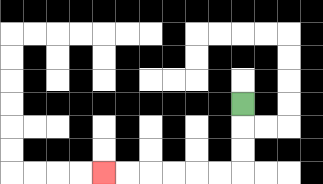{'start': '[10, 4]', 'end': '[4, 7]', 'path_directions': 'D,D,D,L,L,L,L,L,L', 'path_coordinates': '[[10, 4], [10, 5], [10, 6], [10, 7], [9, 7], [8, 7], [7, 7], [6, 7], [5, 7], [4, 7]]'}